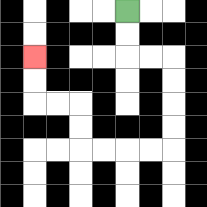{'start': '[5, 0]', 'end': '[1, 2]', 'path_directions': 'D,D,R,R,D,D,D,D,L,L,L,L,U,U,L,L,U,U', 'path_coordinates': '[[5, 0], [5, 1], [5, 2], [6, 2], [7, 2], [7, 3], [7, 4], [7, 5], [7, 6], [6, 6], [5, 6], [4, 6], [3, 6], [3, 5], [3, 4], [2, 4], [1, 4], [1, 3], [1, 2]]'}